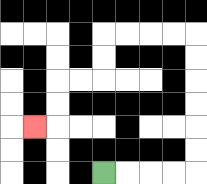{'start': '[4, 7]', 'end': '[1, 5]', 'path_directions': 'R,R,R,R,U,U,U,U,U,U,L,L,L,L,D,D,L,L,D,D,L', 'path_coordinates': '[[4, 7], [5, 7], [6, 7], [7, 7], [8, 7], [8, 6], [8, 5], [8, 4], [8, 3], [8, 2], [8, 1], [7, 1], [6, 1], [5, 1], [4, 1], [4, 2], [4, 3], [3, 3], [2, 3], [2, 4], [2, 5], [1, 5]]'}